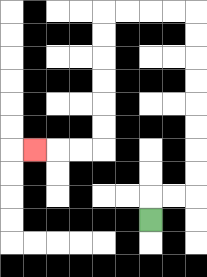{'start': '[6, 9]', 'end': '[1, 6]', 'path_directions': 'U,R,R,U,U,U,U,U,U,U,U,L,L,L,L,D,D,D,D,D,D,L,L,L', 'path_coordinates': '[[6, 9], [6, 8], [7, 8], [8, 8], [8, 7], [8, 6], [8, 5], [8, 4], [8, 3], [8, 2], [8, 1], [8, 0], [7, 0], [6, 0], [5, 0], [4, 0], [4, 1], [4, 2], [4, 3], [4, 4], [4, 5], [4, 6], [3, 6], [2, 6], [1, 6]]'}